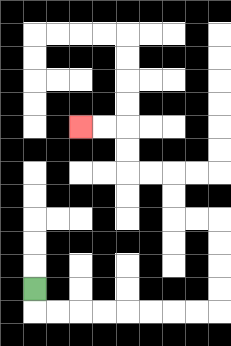{'start': '[1, 12]', 'end': '[3, 5]', 'path_directions': 'D,R,R,R,R,R,R,R,R,U,U,U,U,L,L,U,U,L,L,U,U,L,L', 'path_coordinates': '[[1, 12], [1, 13], [2, 13], [3, 13], [4, 13], [5, 13], [6, 13], [7, 13], [8, 13], [9, 13], [9, 12], [9, 11], [9, 10], [9, 9], [8, 9], [7, 9], [7, 8], [7, 7], [6, 7], [5, 7], [5, 6], [5, 5], [4, 5], [3, 5]]'}